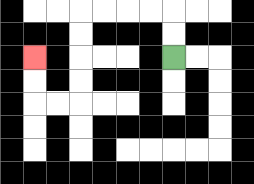{'start': '[7, 2]', 'end': '[1, 2]', 'path_directions': 'U,U,L,L,L,L,D,D,D,D,L,L,U,U', 'path_coordinates': '[[7, 2], [7, 1], [7, 0], [6, 0], [5, 0], [4, 0], [3, 0], [3, 1], [3, 2], [3, 3], [3, 4], [2, 4], [1, 4], [1, 3], [1, 2]]'}